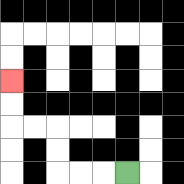{'start': '[5, 7]', 'end': '[0, 3]', 'path_directions': 'L,L,L,U,U,L,L,U,U', 'path_coordinates': '[[5, 7], [4, 7], [3, 7], [2, 7], [2, 6], [2, 5], [1, 5], [0, 5], [0, 4], [0, 3]]'}